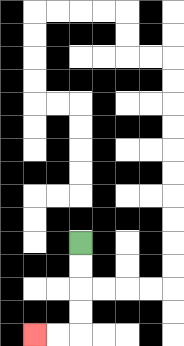{'start': '[3, 10]', 'end': '[1, 14]', 'path_directions': 'D,D,D,D,L,L', 'path_coordinates': '[[3, 10], [3, 11], [3, 12], [3, 13], [3, 14], [2, 14], [1, 14]]'}